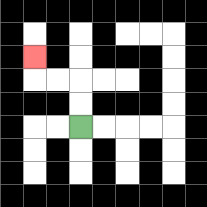{'start': '[3, 5]', 'end': '[1, 2]', 'path_directions': 'U,U,L,L,U', 'path_coordinates': '[[3, 5], [3, 4], [3, 3], [2, 3], [1, 3], [1, 2]]'}